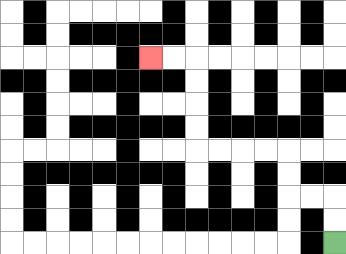{'start': '[14, 10]', 'end': '[6, 2]', 'path_directions': 'U,U,L,L,U,U,L,L,L,L,U,U,U,U,L,L', 'path_coordinates': '[[14, 10], [14, 9], [14, 8], [13, 8], [12, 8], [12, 7], [12, 6], [11, 6], [10, 6], [9, 6], [8, 6], [8, 5], [8, 4], [8, 3], [8, 2], [7, 2], [6, 2]]'}